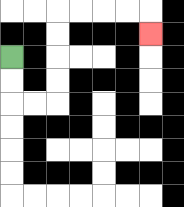{'start': '[0, 2]', 'end': '[6, 1]', 'path_directions': 'D,D,R,R,U,U,U,U,R,R,R,R,D', 'path_coordinates': '[[0, 2], [0, 3], [0, 4], [1, 4], [2, 4], [2, 3], [2, 2], [2, 1], [2, 0], [3, 0], [4, 0], [5, 0], [6, 0], [6, 1]]'}